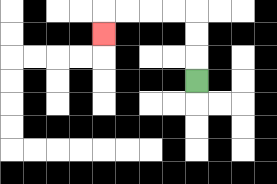{'start': '[8, 3]', 'end': '[4, 1]', 'path_directions': 'U,U,U,L,L,L,L,D', 'path_coordinates': '[[8, 3], [8, 2], [8, 1], [8, 0], [7, 0], [6, 0], [5, 0], [4, 0], [4, 1]]'}